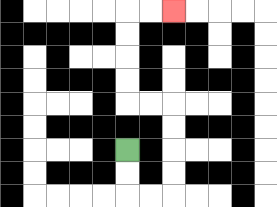{'start': '[5, 6]', 'end': '[7, 0]', 'path_directions': 'D,D,R,R,U,U,U,U,L,L,U,U,U,U,R,R', 'path_coordinates': '[[5, 6], [5, 7], [5, 8], [6, 8], [7, 8], [7, 7], [7, 6], [7, 5], [7, 4], [6, 4], [5, 4], [5, 3], [5, 2], [5, 1], [5, 0], [6, 0], [7, 0]]'}